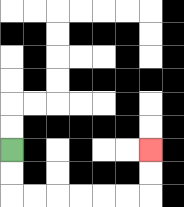{'start': '[0, 6]', 'end': '[6, 6]', 'path_directions': 'D,D,R,R,R,R,R,R,U,U', 'path_coordinates': '[[0, 6], [0, 7], [0, 8], [1, 8], [2, 8], [3, 8], [4, 8], [5, 8], [6, 8], [6, 7], [6, 6]]'}